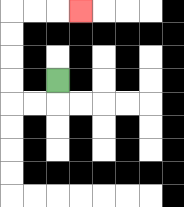{'start': '[2, 3]', 'end': '[3, 0]', 'path_directions': 'D,L,L,U,U,U,U,R,R,R', 'path_coordinates': '[[2, 3], [2, 4], [1, 4], [0, 4], [0, 3], [0, 2], [0, 1], [0, 0], [1, 0], [2, 0], [3, 0]]'}